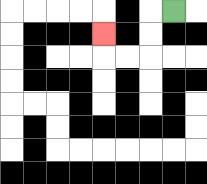{'start': '[7, 0]', 'end': '[4, 1]', 'path_directions': 'L,D,D,L,L,U', 'path_coordinates': '[[7, 0], [6, 0], [6, 1], [6, 2], [5, 2], [4, 2], [4, 1]]'}